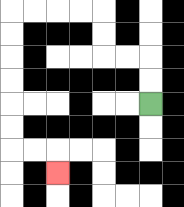{'start': '[6, 4]', 'end': '[2, 7]', 'path_directions': 'U,U,L,L,U,U,L,L,L,L,D,D,D,D,D,D,R,R,D', 'path_coordinates': '[[6, 4], [6, 3], [6, 2], [5, 2], [4, 2], [4, 1], [4, 0], [3, 0], [2, 0], [1, 0], [0, 0], [0, 1], [0, 2], [0, 3], [0, 4], [0, 5], [0, 6], [1, 6], [2, 6], [2, 7]]'}